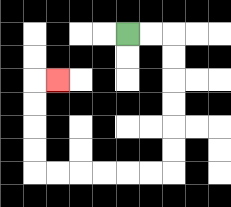{'start': '[5, 1]', 'end': '[2, 3]', 'path_directions': 'R,R,D,D,D,D,D,D,L,L,L,L,L,L,U,U,U,U,R', 'path_coordinates': '[[5, 1], [6, 1], [7, 1], [7, 2], [7, 3], [7, 4], [7, 5], [7, 6], [7, 7], [6, 7], [5, 7], [4, 7], [3, 7], [2, 7], [1, 7], [1, 6], [1, 5], [1, 4], [1, 3], [2, 3]]'}